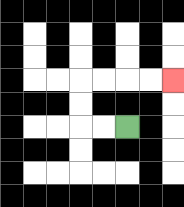{'start': '[5, 5]', 'end': '[7, 3]', 'path_directions': 'L,L,U,U,R,R,R,R', 'path_coordinates': '[[5, 5], [4, 5], [3, 5], [3, 4], [3, 3], [4, 3], [5, 3], [6, 3], [7, 3]]'}